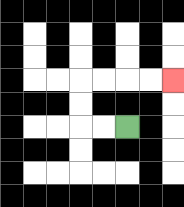{'start': '[5, 5]', 'end': '[7, 3]', 'path_directions': 'L,L,U,U,R,R,R,R', 'path_coordinates': '[[5, 5], [4, 5], [3, 5], [3, 4], [3, 3], [4, 3], [5, 3], [6, 3], [7, 3]]'}